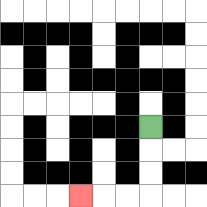{'start': '[6, 5]', 'end': '[3, 8]', 'path_directions': 'D,D,D,L,L,L', 'path_coordinates': '[[6, 5], [6, 6], [6, 7], [6, 8], [5, 8], [4, 8], [3, 8]]'}